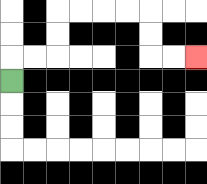{'start': '[0, 3]', 'end': '[8, 2]', 'path_directions': 'U,R,R,U,U,R,R,R,R,D,D,R,R', 'path_coordinates': '[[0, 3], [0, 2], [1, 2], [2, 2], [2, 1], [2, 0], [3, 0], [4, 0], [5, 0], [6, 0], [6, 1], [6, 2], [7, 2], [8, 2]]'}